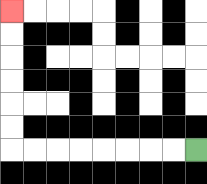{'start': '[8, 6]', 'end': '[0, 0]', 'path_directions': 'L,L,L,L,L,L,L,L,U,U,U,U,U,U', 'path_coordinates': '[[8, 6], [7, 6], [6, 6], [5, 6], [4, 6], [3, 6], [2, 6], [1, 6], [0, 6], [0, 5], [0, 4], [0, 3], [0, 2], [0, 1], [0, 0]]'}